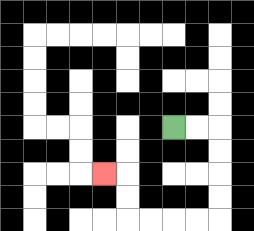{'start': '[7, 5]', 'end': '[4, 7]', 'path_directions': 'R,R,D,D,D,D,L,L,L,L,U,U,L', 'path_coordinates': '[[7, 5], [8, 5], [9, 5], [9, 6], [9, 7], [9, 8], [9, 9], [8, 9], [7, 9], [6, 9], [5, 9], [5, 8], [5, 7], [4, 7]]'}